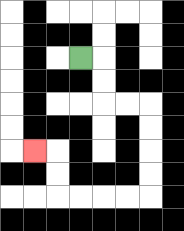{'start': '[3, 2]', 'end': '[1, 6]', 'path_directions': 'R,D,D,R,R,D,D,D,D,L,L,L,L,U,U,L', 'path_coordinates': '[[3, 2], [4, 2], [4, 3], [4, 4], [5, 4], [6, 4], [6, 5], [6, 6], [6, 7], [6, 8], [5, 8], [4, 8], [3, 8], [2, 8], [2, 7], [2, 6], [1, 6]]'}